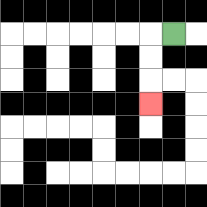{'start': '[7, 1]', 'end': '[6, 4]', 'path_directions': 'L,D,D,D', 'path_coordinates': '[[7, 1], [6, 1], [6, 2], [6, 3], [6, 4]]'}